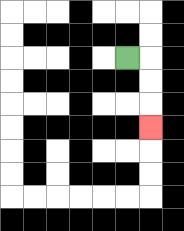{'start': '[5, 2]', 'end': '[6, 5]', 'path_directions': 'R,D,D,D', 'path_coordinates': '[[5, 2], [6, 2], [6, 3], [6, 4], [6, 5]]'}